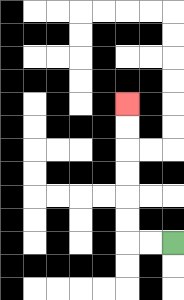{'start': '[7, 10]', 'end': '[5, 4]', 'path_directions': 'L,L,U,U,U,U,U,U', 'path_coordinates': '[[7, 10], [6, 10], [5, 10], [5, 9], [5, 8], [5, 7], [5, 6], [5, 5], [5, 4]]'}